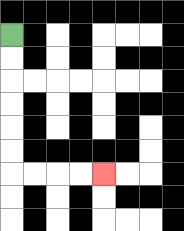{'start': '[0, 1]', 'end': '[4, 7]', 'path_directions': 'D,D,D,D,D,D,R,R,R,R', 'path_coordinates': '[[0, 1], [0, 2], [0, 3], [0, 4], [0, 5], [0, 6], [0, 7], [1, 7], [2, 7], [3, 7], [4, 7]]'}